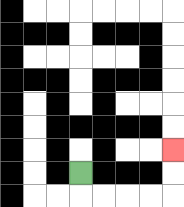{'start': '[3, 7]', 'end': '[7, 6]', 'path_directions': 'D,R,R,R,R,U,U', 'path_coordinates': '[[3, 7], [3, 8], [4, 8], [5, 8], [6, 8], [7, 8], [7, 7], [7, 6]]'}